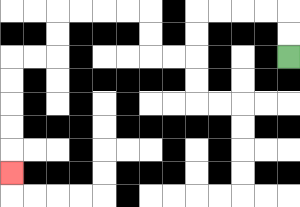{'start': '[12, 2]', 'end': '[0, 7]', 'path_directions': 'U,U,L,L,L,L,D,D,L,L,U,U,L,L,L,L,D,D,L,L,D,D,D,D,D', 'path_coordinates': '[[12, 2], [12, 1], [12, 0], [11, 0], [10, 0], [9, 0], [8, 0], [8, 1], [8, 2], [7, 2], [6, 2], [6, 1], [6, 0], [5, 0], [4, 0], [3, 0], [2, 0], [2, 1], [2, 2], [1, 2], [0, 2], [0, 3], [0, 4], [0, 5], [0, 6], [0, 7]]'}